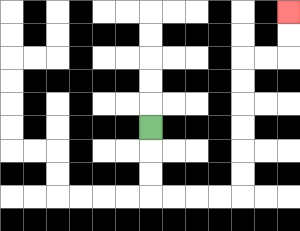{'start': '[6, 5]', 'end': '[12, 0]', 'path_directions': 'D,D,D,R,R,R,R,U,U,U,U,U,U,R,R,U,U', 'path_coordinates': '[[6, 5], [6, 6], [6, 7], [6, 8], [7, 8], [8, 8], [9, 8], [10, 8], [10, 7], [10, 6], [10, 5], [10, 4], [10, 3], [10, 2], [11, 2], [12, 2], [12, 1], [12, 0]]'}